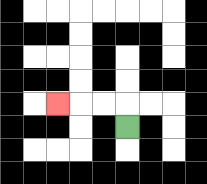{'start': '[5, 5]', 'end': '[2, 4]', 'path_directions': 'U,L,L,L', 'path_coordinates': '[[5, 5], [5, 4], [4, 4], [3, 4], [2, 4]]'}